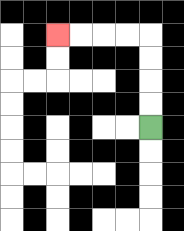{'start': '[6, 5]', 'end': '[2, 1]', 'path_directions': 'U,U,U,U,L,L,L,L', 'path_coordinates': '[[6, 5], [6, 4], [6, 3], [6, 2], [6, 1], [5, 1], [4, 1], [3, 1], [2, 1]]'}